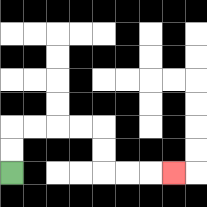{'start': '[0, 7]', 'end': '[7, 7]', 'path_directions': 'U,U,R,R,R,R,D,D,R,R,R', 'path_coordinates': '[[0, 7], [0, 6], [0, 5], [1, 5], [2, 5], [3, 5], [4, 5], [4, 6], [4, 7], [5, 7], [6, 7], [7, 7]]'}